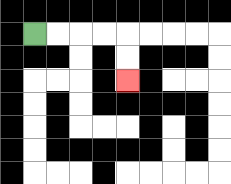{'start': '[1, 1]', 'end': '[5, 3]', 'path_directions': 'R,R,R,R,D,D', 'path_coordinates': '[[1, 1], [2, 1], [3, 1], [4, 1], [5, 1], [5, 2], [5, 3]]'}